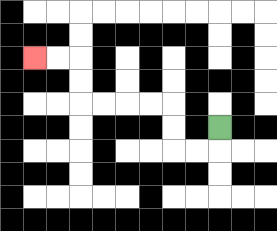{'start': '[9, 5]', 'end': '[1, 2]', 'path_directions': 'D,L,L,U,U,L,L,L,L,U,U,L,L', 'path_coordinates': '[[9, 5], [9, 6], [8, 6], [7, 6], [7, 5], [7, 4], [6, 4], [5, 4], [4, 4], [3, 4], [3, 3], [3, 2], [2, 2], [1, 2]]'}